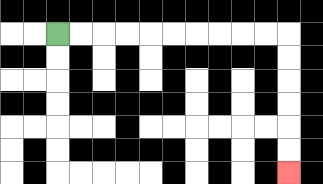{'start': '[2, 1]', 'end': '[12, 7]', 'path_directions': 'R,R,R,R,R,R,R,R,R,R,D,D,D,D,D,D', 'path_coordinates': '[[2, 1], [3, 1], [4, 1], [5, 1], [6, 1], [7, 1], [8, 1], [9, 1], [10, 1], [11, 1], [12, 1], [12, 2], [12, 3], [12, 4], [12, 5], [12, 6], [12, 7]]'}